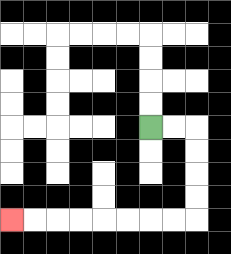{'start': '[6, 5]', 'end': '[0, 9]', 'path_directions': 'R,R,D,D,D,D,L,L,L,L,L,L,L,L', 'path_coordinates': '[[6, 5], [7, 5], [8, 5], [8, 6], [8, 7], [8, 8], [8, 9], [7, 9], [6, 9], [5, 9], [4, 9], [3, 9], [2, 9], [1, 9], [0, 9]]'}